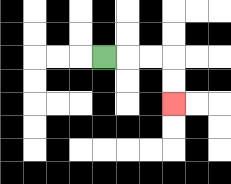{'start': '[4, 2]', 'end': '[7, 4]', 'path_directions': 'R,R,R,D,D', 'path_coordinates': '[[4, 2], [5, 2], [6, 2], [7, 2], [7, 3], [7, 4]]'}